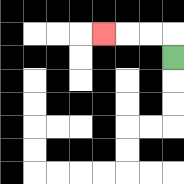{'start': '[7, 2]', 'end': '[4, 1]', 'path_directions': 'U,L,L,L', 'path_coordinates': '[[7, 2], [7, 1], [6, 1], [5, 1], [4, 1]]'}